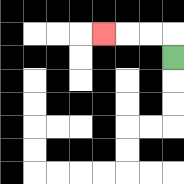{'start': '[7, 2]', 'end': '[4, 1]', 'path_directions': 'U,L,L,L', 'path_coordinates': '[[7, 2], [7, 1], [6, 1], [5, 1], [4, 1]]'}